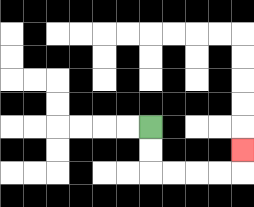{'start': '[6, 5]', 'end': '[10, 6]', 'path_directions': 'D,D,R,R,R,R,U', 'path_coordinates': '[[6, 5], [6, 6], [6, 7], [7, 7], [8, 7], [9, 7], [10, 7], [10, 6]]'}